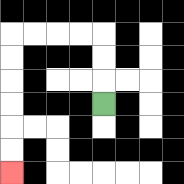{'start': '[4, 4]', 'end': '[0, 7]', 'path_directions': 'U,U,U,L,L,L,L,D,D,D,D,D,D', 'path_coordinates': '[[4, 4], [4, 3], [4, 2], [4, 1], [3, 1], [2, 1], [1, 1], [0, 1], [0, 2], [0, 3], [0, 4], [0, 5], [0, 6], [0, 7]]'}